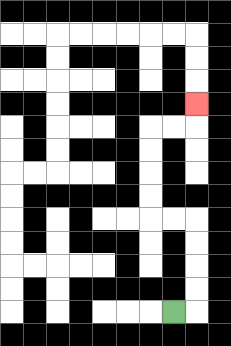{'start': '[7, 13]', 'end': '[8, 4]', 'path_directions': 'R,U,U,U,U,L,L,U,U,U,U,R,R,U', 'path_coordinates': '[[7, 13], [8, 13], [8, 12], [8, 11], [8, 10], [8, 9], [7, 9], [6, 9], [6, 8], [6, 7], [6, 6], [6, 5], [7, 5], [8, 5], [8, 4]]'}